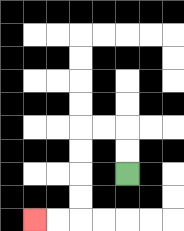{'start': '[5, 7]', 'end': '[1, 9]', 'path_directions': 'U,U,L,L,D,D,D,D,L,L', 'path_coordinates': '[[5, 7], [5, 6], [5, 5], [4, 5], [3, 5], [3, 6], [3, 7], [3, 8], [3, 9], [2, 9], [1, 9]]'}